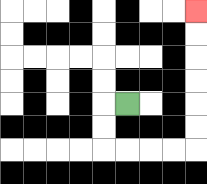{'start': '[5, 4]', 'end': '[8, 0]', 'path_directions': 'L,D,D,R,R,R,R,U,U,U,U,U,U', 'path_coordinates': '[[5, 4], [4, 4], [4, 5], [4, 6], [5, 6], [6, 6], [7, 6], [8, 6], [8, 5], [8, 4], [8, 3], [8, 2], [8, 1], [8, 0]]'}